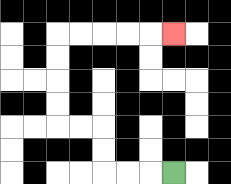{'start': '[7, 7]', 'end': '[7, 1]', 'path_directions': 'L,L,L,U,U,L,L,U,U,U,U,R,R,R,R,R', 'path_coordinates': '[[7, 7], [6, 7], [5, 7], [4, 7], [4, 6], [4, 5], [3, 5], [2, 5], [2, 4], [2, 3], [2, 2], [2, 1], [3, 1], [4, 1], [5, 1], [6, 1], [7, 1]]'}